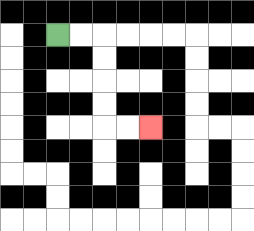{'start': '[2, 1]', 'end': '[6, 5]', 'path_directions': 'R,R,D,D,D,D,R,R', 'path_coordinates': '[[2, 1], [3, 1], [4, 1], [4, 2], [4, 3], [4, 4], [4, 5], [5, 5], [6, 5]]'}